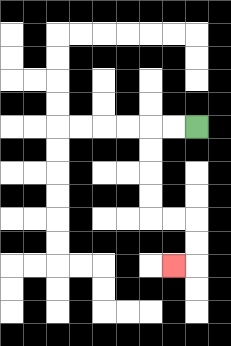{'start': '[8, 5]', 'end': '[7, 11]', 'path_directions': 'L,L,D,D,D,D,R,R,D,D,L', 'path_coordinates': '[[8, 5], [7, 5], [6, 5], [6, 6], [6, 7], [6, 8], [6, 9], [7, 9], [8, 9], [8, 10], [8, 11], [7, 11]]'}